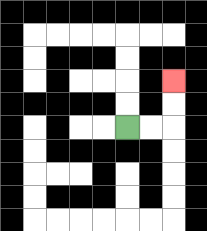{'start': '[5, 5]', 'end': '[7, 3]', 'path_directions': 'R,R,U,U', 'path_coordinates': '[[5, 5], [6, 5], [7, 5], [7, 4], [7, 3]]'}